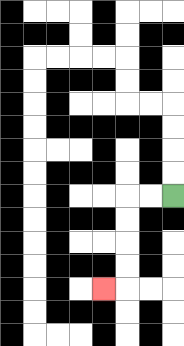{'start': '[7, 8]', 'end': '[4, 12]', 'path_directions': 'L,L,D,D,D,D,L', 'path_coordinates': '[[7, 8], [6, 8], [5, 8], [5, 9], [5, 10], [5, 11], [5, 12], [4, 12]]'}